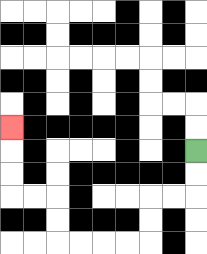{'start': '[8, 6]', 'end': '[0, 5]', 'path_directions': 'D,D,L,L,D,D,L,L,L,L,U,U,L,L,U,U,U', 'path_coordinates': '[[8, 6], [8, 7], [8, 8], [7, 8], [6, 8], [6, 9], [6, 10], [5, 10], [4, 10], [3, 10], [2, 10], [2, 9], [2, 8], [1, 8], [0, 8], [0, 7], [0, 6], [0, 5]]'}